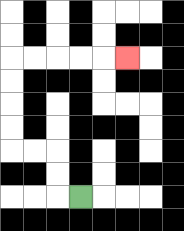{'start': '[3, 8]', 'end': '[5, 2]', 'path_directions': 'L,U,U,L,L,U,U,U,U,R,R,R,R,R', 'path_coordinates': '[[3, 8], [2, 8], [2, 7], [2, 6], [1, 6], [0, 6], [0, 5], [0, 4], [0, 3], [0, 2], [1, 2], [2, 2], [3, 2], [4, 2], [5, 2]]'}